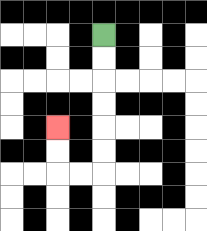{'start': '[4, 1]', 'end': '[2, 5]', 'path_directions': 'D,D,D,D,D,D,L,L,U,U', 'path_coordinates': '[[4, 1], [4, 2], [4, 3], [4, 4], [4, 5], [4, 6], [4, 7], [3, 7], [2, 7], [2, 6], [2, 5]]'}